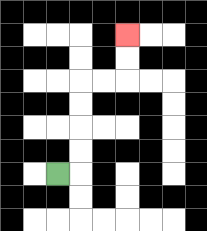{'start': '[2, 7]', 'end': '[5, 1]', 'path_directions': 'R,U,U,U,U,R,R,U,U', 'path_coordinates': '[[2, 7], [3, 7], [3, 6], [3, 5], [3, 4], [3, 3], [4, 3], [5, 3], [5, 2], [5, 1]]'}